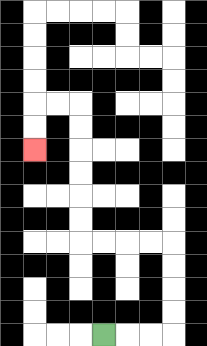{'start': '[4, 14]', 'end': '[1, 6]', 'path_directions': 'R,R,R,U,U,U,U,L,L,L,L,U,U,U,U,U,U,L,L,D,D', 'path_coordinates': '[[4, 14], [5, 14], [6, 14], [7, 14], [7, 13], [7, 12], [7, 11], [7, 10], [6, 10], [5, 10], [4, 10], [3, 10], [3, 9], [3, 8], [3, 7], [3, 6], [3, 5], [3, 4], [2, 4], [1, 4], [1, 5], [1, 6]]'}